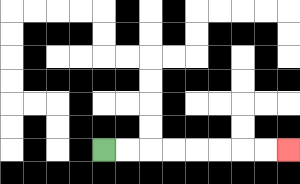{'start': '[4, 6]', 'end': '[12, 6]', 'path_directions': 'R,R,R,R,R,R,R,R', 'path_coordinates': '[[4, 6], [5, 6], [6, 6], [7, 6], [8, 6], [9, 6], [10, 6], [11, 6], [12, 6]]'}